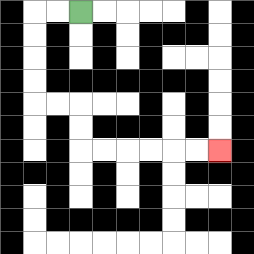{'start': '[3, 0]', 'end': '[9, 6]', 'path_directions': 'L,L,D,D,D,D,R,R,D,D,R,R,R,R,R,R', 'path_coordinates': '[[3, 0], [2, 0], [1, 0], [1, 1], [1, 2], [1, 3], [1, 4], [2, 4], [3, 4], [3, 5], [3, 6], [4, 6], [5, 6], [6, 6], [7, 6], [8, 6], [9, 6]]'}